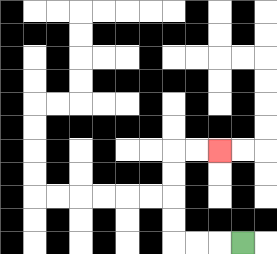{'start': '[10, 10]', 'end': '[9, 6]', 'path_directions': 'L,L,L,U,U,U,U,R,R', 'path_coordinates': '[[10, 10], [9, 10], [8, 10], [7, 10], [7, 9], [7, 8], [7, 7], [7, 6], [8, 6], [9, 6]]'}